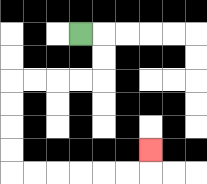{'start': '[3, 1]', 'end': '[6, 6]', 'path_directions': 'R,D,D,L,L,L,L,D,D,D,D,R,R,R,R,R,R,U', 'path_coordinates': '[[3, 1], [4, 1], [4, 2], [4, 3], [3, 3], [2, 3], [1, 3], [0, 3], [0, 4], [0, 5], [0, 6], [0, 7], [1, 7], [2, 7], [3, 7], [4, 7], [5, 7], [6, 7], [6, 6]]'}